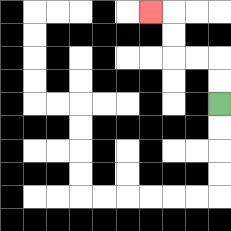{'start': '[9, 4]', 'end': '[6, 0]', 'path_directions': 'U,U,L,L,U,U,L', 'path_coordinates': '[[9, 4], [9, 3], [9, 2], [8, 2], [7, 2], [7, 1], [7, 0], [6, 0]]'}